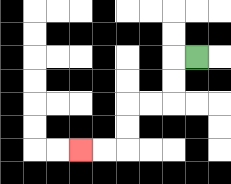{'start': '[8, 2]', 'end': '[3, 6]', 'path_directions': 'L,D,D,L,L,D,D,L,L', 'path_coordinates': '[[8, 2], [7, 2], [7, 3], [7, 4], [6, 4], [5, 4], [5, 5], [5, 6], [4, 6], [3, 6]]'}